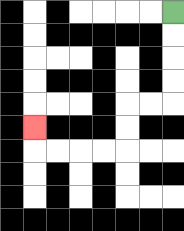{'start': '[7, 0]', 'end': '[1, 5]', 'path_directions': 'D,D,D,D,L,L,D,D,L,L,L,L,U', 'path_coordinates': '[[7, 0], [7, 1], [7, 2], [7, 3], [7, 4], [6, 4], [5, 4], [5, 5], [5, 6], [4, 6], [3, 6], [2, 6], [1, 6], [1, 5]]'}